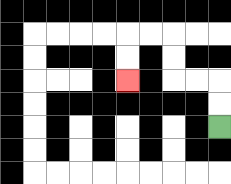{'start': '[9, 5]', 'end': '[5, 3]', 'path_directions': 'U,U,L,L,U,U,L,L,D,D', 'path_coordinates': '[[9, 5], [9, 4], [9, 3], [8, 3], [7, 3], [7, 2], [7, 1], [6, 1], [5, 1], [5, 2], [5, 3]]'}